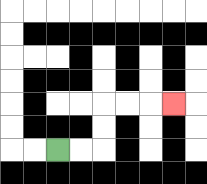{'start': '[2, 6]', 'end': '[7, 4]', 'path_directions': 'R,R,U,U,R,R,R', 'path_coordinates': '[[2, 6], [3, 6], [4, 6], [4, 5], [4, 4], [5, 4], [6, 4], [7, 4]]'}